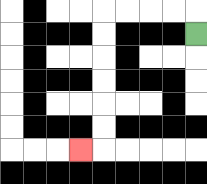{'start': '[8, 1]', 'end': '[3, 6]', 'path_directions': 'U,L,L,L,L,D,D,D,D,D,D,L', 'path_coordinates': '[[8, 1], [8, 0], [7, 0], [6, 0], [5, 0], [4, 0], [4, 1], [4, 2], [4, 3], [4, 4], [4, 5], [4, 6], [3, 6]]'}